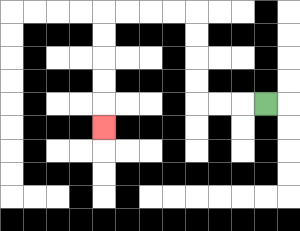{'start': '[11, 4]', 'end': '[4, 5]', 'path_directions': 'L,L,L,U,U,U,U,L,L,L,L,D,D,D,D,D', 'path_coordinates': '[[11, 4], [10, 4], [9, 4], [8, 4], [8, 3], [8, 2], [8, 1], [8, 0], [7, 0], [6, 0], [5, 0], [4, 0], [4, 1], [4, 2], [4, 3], [4, 4], [4, 5]]'}